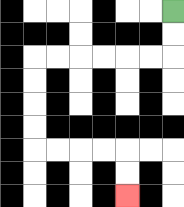{'start': '[7, 0]', 'end': '[5, 8]', 'path_directions': 'D,D,L,L,L,L,L,L,D,D,D,D,R,R,R,R,D,D', 'path_coordinates': '[[7, 0], [7, 1], [7, 2], [6, 2], [5, 2], [4, 2], [3, 2], [2, 2], [1, 2], [1, 3], [1, 4], [1, 5], [1, 6], [2, 6], [3, 6], [4, 6], [5, 6], [5, 7], [5, 8]]'}